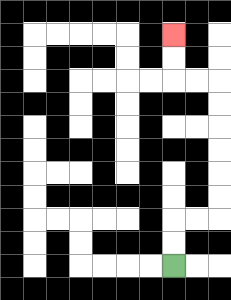{'start': '[7, 11]', 'end': '[7, 1]', 'path_directions': 'U,U,R,R,U,U,U,U,U,U,L,L,U,U', 'path_coordinates': '[[7, 11], [7, 10], [7, 9], [8, 9], [9, 9], [9, 8], [9, 7], [9, 6], [9, 5], [9, 4], [9, 3], [8, 3], [7, 3], [7, 2], [7, 1]]'}